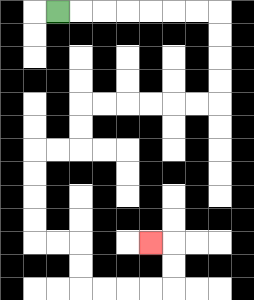{'start': '[2, 0]', 'end': '[6, 10]', 'path_directions': 'R,R,R,R,R,R,R,D,D,D,D,L,L,L,L,L,L,D,D,L,L,D,D,D,D,R,R,D,D,R,R,R,R,U,U,L', 'path_coordinates': '[[2, 0], [3, 0], [4, 0], [5, 0], [6, 0], [7, 0], [8, 0], [9, 0], [9, 1], [9, 2], [9, 3], [9, 4], [8, 4], [7, 4], [6, 4], [5, 4], [4, 4], [3, 4], [3, 5], [3, 6], [2, 6], [1, 6], [1, 7], [1, 8], [1, 9], [1, 10], [2, 10], [3, 10], [3, 11], [3, 12], [4, 12], [5, 12], [6, 12], [7, 12], [7, 11], [7, 10], [6, 10]]'}